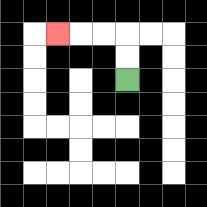{'start': '[5, 3]', 'end': '[2, 1]', 'path_directions': 'U,U,L,L,L', 'path_coordinates': '[[5, 3], [5, 2], [5, 1], [4, 1], [3, 1], [2, 1]]'}